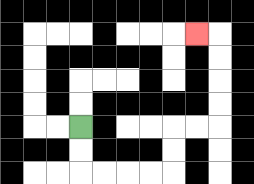{'start': '[3, 5]', 'end': '[8, 1]', 'path_directions': 'D,D,R,R,R,R,U,U,R,R,U,U,U,U,L', 'path_coordinates': '[[3, 5], [3, 6], [3, 7], [4, 7], [5, 7], [6, 7], [7, 7], [7, 6], [7, 5], [8, 5], [9, 5], [9, 4], [9, 3], [9, 2], [9, 1], [8, 1]]'}